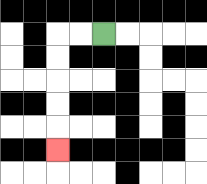{'start': '[4, 1]', 'end': '[2, 6]', 'path_directions': 'L,L,D,D,D,D,D', 'path_coordinates': '[[4, 1], [3, 1], [2, 1], [2, 2], [2, 3], [2, 4], [2, 5], [2, 6]]'}